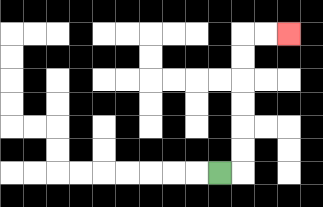{'start': '[9, 7]', 'end': '[12, 1]', 'path_directions': 'R,U,U,U,U,U,U,R,R', 'path_coordinates': '[[9, 7], [10, 7], [10, 6], [10, 5], [10, 4], [10, 3], [10, 2], [10, 1], [11, 1], [12, 1]]'}